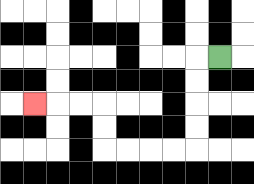{'start': '[9, 2]', 'end': '[1, 4]', 'path_directions': 'L,D,D,D,D,L,L,L,L,U,U,L,L,L', 'path_coordinates': '[[9, 2], [8, 2], [8, 3], [8, 4], [8, 5], [8, 6], [7, 6], [6, 6], [5, 6], [4, 6], [4, 5], [4, 4], [3, 4], [2, 4], [1, 4]]'}